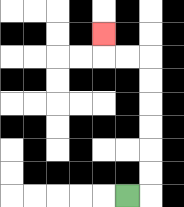{'start': '[5, 8]', 'end': '[4, 1]', 'path_directions': 'R,U,U,U,U,U,U,L,L,U', 'path_coordinates': '[[5, 8], [6, 8], [6, 7], [6, 6], [6, 5], [6, 4], [6, 3], [6, 2], [5, 2], [4, 2], [4, 1]]'}